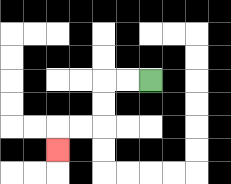{'start': '[6, 3]', 'end': '[2, 6]', 'path_directions': 'L,L,D,D,L,L,D', 'path_coordinates': '[[6, 3], [5, 3], [4, 3], [4, 4], [4, 5], [3, 5], [2, 5], [2, 6]]'}